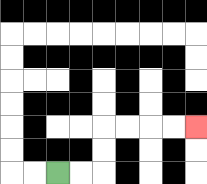{'start': '[2, 7]', 'end': '[8, 5]', 'path_directions': 'R,R,U,U,R,R,R,R', 'path_coordinates': '[[2, 7], [3, 7], [4, 7], [4, 6], [4, 5], [5, 5], [6, 5], [7, 5], [8, 5]]'}